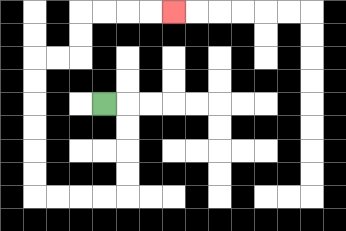{'start': '[4, 4]', 'end': '[7, 0]', 'path_directions': 'R,D,D,D,D,L,L,L,L,U,U,U,U,U,U,R,R,U,U,R,R,R,R', 'path_coordinates': '[[4, 4], [5, 4], [5, 5], [5, 6], [5, 7], [5, 8], [4, 8], [3, 8], [2, 8], [1, 8], [1, 7], [1, 6], [1, 5], [1, 4], [1, 3], [1, 2], [2, 2], [3, 2], [3, 1], [3, 0], [4, 0], [5, 0], [6, 0], [7, 0]]'}